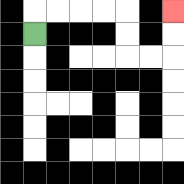{'start': '[1, 1]', 'end': '[7, 0]', 'path_directions': 'U,R,R,R,R,D,D,R,R,U,U', 'path_coordinates': '[[1, 1], [1, 0], [2, 0], [3, 0], [4, 0], [5, 0], [5, 1], [5, 2], [6, 2], [7, 2], [7, 1], [7, 0]]'}